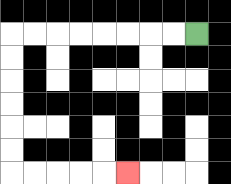{'start': '[8, 1]', 'end': '[5, 7]', 'path_directions': 'L,L,L,L,L,L,L,L,D,D,D,D,D,D,R,R,R,R,R', 'path_coordinates': '[[8, 1], [7, 1], [6, 1], [5, 1], [4, 1], [3, 1], [2, 1], [1, 1], [0, 1], [0, 2], [0, 3], [0, 4], [0, 5], [0, 6], [0, 7], [1, 7], [2, 7], [3, 7], [4, 7], [5, 7]]'}